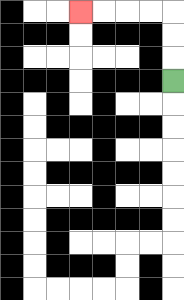{'start': '[7, 3]', 'end': '[3, 0]', 'path_directions': 'U,U,U,L,L,L,L', 'path_coordinates': '[[7, 3], [7, 2], [7, 1], [7, 0], [6, 0], [5, 0], [4, 0], [3, 0]]'}